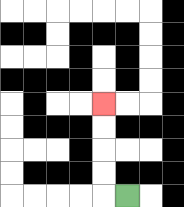{'start': '[5, 8]', 'end': '[4, 4]', 'path_directions': 'L,U,U,U,U', 'path_coordinates': '[[5, 8], [4, 8], [4, 7], [4, 6], [4, 5], [4, 4]]'}